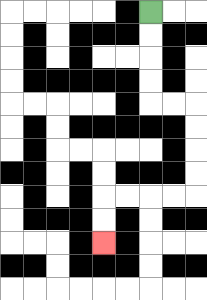{'start': '[6, 0]', 'end': '[4, 10]', 'path_directions': 'D,D,D,D,R,R,D,D,D,D,L,L,L,L,D,D', 'path_coordinates': '[[6, 0], [6, 1], [6, 2], [6, 3], [6, 4], [7, 4], [8, 4], [8, 5], [8, 6], [8, 7], [8, 8], [7, 8], [6, 8], [5, 8], [4, 8], [4, 9], [4, 10]]'}